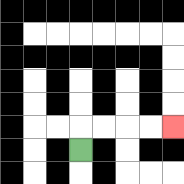{'start': '[3, 6]', 'end': '[7, 5]', 'path_directions': 'U,R,R,R,R', 'path_coordinates': '[[3, 6], [3, 5], [4, 5], [5, 5], [6, 5], [7, 5]]'}